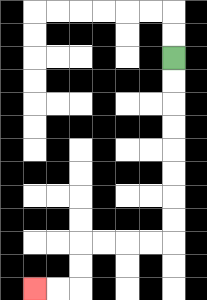{'start': '[7, 2]', 'end': '[1, 12]', 'path_directions': 'D,D,D,D,D,D,D,D,L,L,L,L,D,D,L,L', 'path_coordinates': '[[7, 2], [7, 3], [7, 4], [7, 5], [7, 6], [7, 7], [7, 8], [7, 9], [7, 10], [6, 10], [5, 10], [4, 10], [3, 10], [3, 11], [3, 12], [2, 12], [1, 12]]'}